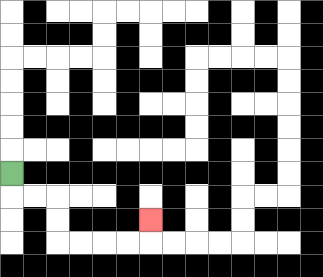{'start': '[0, 7]', 'end': '[6, 9]', 'path_directions': 'D,R,R,D,D,R,R,R,R,U', 'path_coordinates': '[[0, 7], [0, 8], [1, 8], [2, 8], [2, 9], [2, 10], [3, 10], [4, 10], [5, 10], [6, 10], [6, 9]]'}